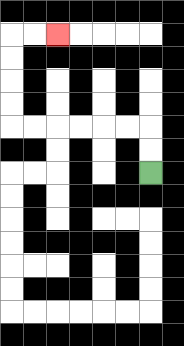{'start': '[6, 7]', 'end': '[2, 1]', 'path_directions': 'U,U,L,L,L,L,L,L,U,U,U,U,R,R', 'path_coordinates': '[[6, 7], [6, 6], [6, 5], [5, 5], [4, 5], [3, 5], [2, 5], [1, 5], [0, 5], [0, 4], [0, 3], [0, 2], [0, 1], [1, 1], [2, 1]]'}